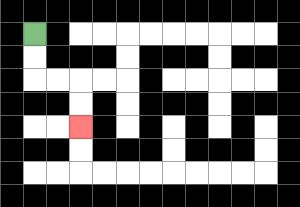{'start': '[1, 1]', 'end': '[3, 5]', 'path_directions': 'D,D,R,R,D,D', 'path_coordinates': '[[1, 1], [1, 2], [1, 3], [2, 3], [3, 3], [3, 4], [3, 5]]'}